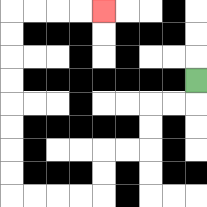{'start': '[8, 3]', 'end': '[4, 0]', 'path_directions': 'D,L,L,D,D,L,L,D,D,L,L,L,L,U,U,U,U,U,U,U,U,R,R,R,R', 'path_coordinates': '[[8, 3], [8, 4], [7, 4], [6, 4], [6, 5], [6, 6], [5, 6], [4, 6], [4, 7], [4, 8], [3, 8], [2, 8], [1, 8], [0, 8], [0, 7], [0, 6], [0, 5], [0, 4], [0, 3], [0, 2], [0, 1], [0, 0], [1, 0], [2, 0], [3, 0], [4, 0]]'}